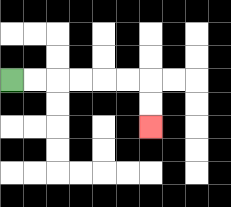{'start': '[0, 3]', 'end': '[6, 5]', 'path_directions': 'R,R,R,R,R,R,D,D', 'path_coordinates': '[[0, 3], [1, 3], [2, 3], [3, 3], [4, 3], [5, 3], [6, 3], [6, 4], [6, 5]]'}